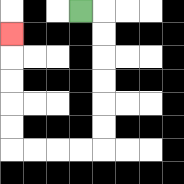{'start': '[3, 0]', 'end': '[0, 1]', 'path_directions': 'R,D,D,D,D,D,D,L,L,L,L,U,U,U,U,U', 'path_coordinates': '[[3, 0], [4, 0], [4, 1], [4, 2], [4, 3], [4, 4], [4, 5], [4, 6], [3, 6], [2, 6], [1, 6], [0, 6], [0, 5], [0, 4], [0, 3], [0, 2], [0, 1]]'}